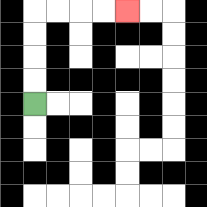{'start': '[1, 4]', 'end': '[5, 0]', 'path_directions': 'U,U,U,U,R,R,R,R', 'path_coordinates': '[[1, 4], [1, 3], [1, 2], [1, 1], [1, 0], [2, 0], [3, 0], [4, 0], [5, 0]]'}